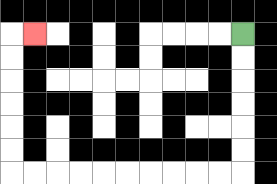{'start': '[10, 1]', 'end': '[1, 1]', 'path_directions': 'D,D,D,D,D,D,L,L,L,L,L,L,L,L,L,L,U,U,U,U,U,U,R', 'path_coordinates': '[[10, 1], [10, 2], [10, 3], [10, 4], [10, 5], [10, 6], [10, 7], [9, 7], [8, 7], [7, 7], [6, 7], [5, 7], [4, 7], [3, 7], [2, 7], [1, 7], [0, 7], [0, 6], [0, 5], [0, 4], [0, 3], [0, 2], [0, 1], [1, 1]]'}